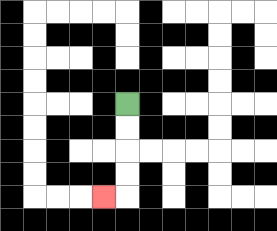{'start': '[5, 4]', 'end': '[4, 8]', 'path_directions': 'D,D,D,D,L', 'path_coordinates': '[[5, 4], [5, 5], [5, 6], [5, 7], [5, 8], [4, 8]]'}